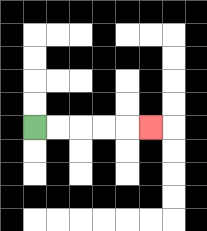{'start': '[1, 5]', 'end': '[6, 5]', 'path_directions': 'R,R,R,R,R', 'path_coordinates': '[[1, 5], [2, 5], [3, 5], [4, 5], [5, 5], [6, 5]]'}